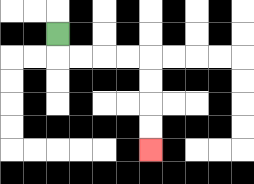{'start': '[2, 1]', 'end': '[6, 6]', 'path_directions': 'D,R,R,R,R,D,D,D,D', 'path_coordinates': '[[2, 1], [2, 2], [3, 2], [4, 2], [5, 2], [6, 2], [6, 3], [6, 4], [6, 5], [6, 6]]'}